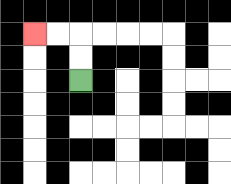{'start': '[3, 3]', 'end': '[1, 1]', 'path_directions': 'U,U,L,L', 'path_coordinates': '[[3, 3], [3, 2], [3, 1], [2, 1], [1, 1]]'}